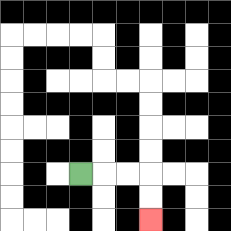{'start': '[3, 7]', 'end': '[6, 9]', 'path_directions': 'R,R,R,D,D', 'path_coordinates': '[[3, 7], [4, 7], [5, 7], [6, 7], [6, 8], [6, 9]]'}